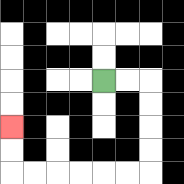{'start': '[4, 3]', 'end': '[0, 5]', 'path_directions': 'R,R,D,D,D,D,L,L,L,L,L,L,U,U', 'path_coordinates': '[[4, 3], [5, 3], [6, 3], [6, 4], [6, 5], [6, 6], [6, 7], [5, 7], [4, 7], [3, 7], [2, 7], [1, 7], [0, 7], [0, 6], [0, 5]]'}